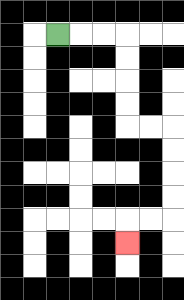{'start': '[2, 1]', 'end': '[5, 10]', 'path_directions': 'R,R,R,D,D,D,D,R,R,D,D,D,D,L,L,D', 'path_coordinates': '[[2, 1], [3, 1], [4, 1], [5, 1], [5, 2], [5, 3], [5, 4], [5, 5], [6, 5], [7, 5], [7, 6], [7, 7], [7, 8], [7, 9], [6, 9], [5, 9], [5, 10]]'}